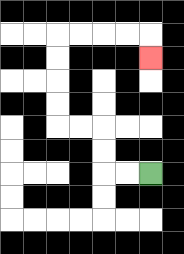{'start': '[6, 7]', 'end': '[6, 2]', 'path_directions': 'L,L,U,U,L,L,U,U,U,U,R,R,R,R,D', 'path_coordinates': '[[6, 7], [5, 7], [4, 7], [4, 6], [4, 5], [3, 5], [2, 5], [2, 4], [2, 3], [2, 2], [2, 1], [3, 1], [4, 1], [5, 1], [6, 1], [6, 2]]'}